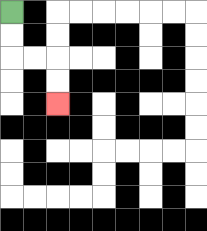{'start': '[0, 0]', 'end': '[2, 4]', 'path_directions': 'D,D,R,R,D,D', 'path_coordinates': '[[0, 0], [0, 1], [0, 2], [1, 2], [2, 2], [2, 3], [2, 4]]'}